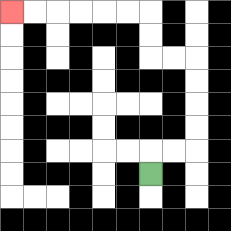{'start': '[6, 7]', 'end': '[0, 0]', 'path_directions': 'U,R,R,U,U,U,U,L,L,U,U,L,L,L,L,L,L', 'path_coordinates': '[[6, 7], [6, 6], [7, 6], [8, 6], [8, 5], [8, 4], [8, 3], [8, 2], [7, 2], [6, 2], [6, 1], [6, 0], [5, 0], [4, 0], [3, 0], [2, 0], [1, 0], [0, 0]]'}